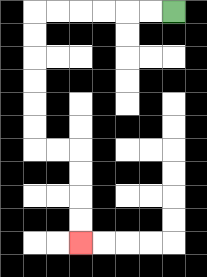{'start': '[7, 0]', 'end': '[3, 10]', 'path_directions': 'L,L,L,L,L,L,D,D,D,D,D,D,R,R,D,D,D,D', 'path_coordinates': '[[7, 0], [6, 0], [5, 0], [4, 0], [3, 0], [2, 0], [1, 0], [1, 1], [1, 2], [1, 3], [1, 4], [1, 5], [1, 6], [2, 6], [3, 6], [3, 7], [3, 8], [3, 9], [3, 10]]'}